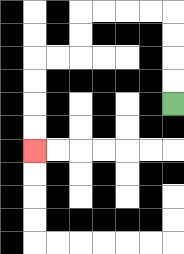{'start': '[7, 4]', 'end': '[1, 6]', 'path_directions': 'U,U,U,U,L,L,L,L,D,D,L,L,D,D,D,D', 'path_coordinates': '[[7, 4], [7, 3], [7, 2], [7, 1], [7, 0], [6, 0], [5, 0], [4, 0], [3, 0], [3, 1], [3, 2], [2, 2], [1, 2], [1, 3], [1, 4], [1, 5], [1, 6]]'}